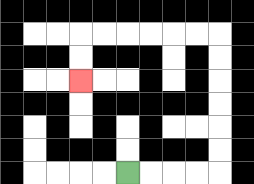{'start': '[5, 7]', 'end': '[3, 3]', 'path_directions': 'R,R,R,R,U,U,U,U,U,U,L,L,L,L,L,L,D,D', 'path_coordinates': '[[5, 7], [6, 7], [7, 7], [8, 7], [9, 7], [9, 6], [9, 5], [9, 4], [9, 3], [9, 2], [9, 1], [8, 1], [7, 1], [6, 1], [5, 1], [4, 1], [3, 1], [3, 2], [3, 3]]'}